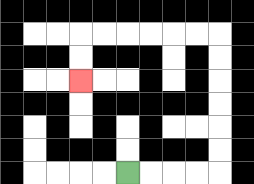{'start': '[5, 7]', 'end': '[3, 3]', 'path_directions': 'R,R,R,R,U,U,U,U,U,U,L,L,L,L,L,L,D,D', 'path_coordinates': '[[5, 7], [6, 7], [7, 7], [8, 7], [9, 7], [9, 6], [9, 5], [9, 4], [9, 3], [9, 2], [9, 1], [8, 1], [7, 1], [6, 1], [5, 1], [4, 1], [3, 1], [3, 2], [3, 3]]'}